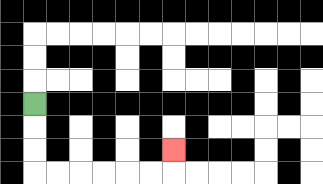{'start': '[1, 4]', 'end': '[7, 6]', 'path_directions': 'D,D,D,R,R,R,R,R,R,U', 'path_coordinates': '[[1, 4], [1, 5], [1, 6], [1, 7], [2, 7], [3, 7], [4, 7], [5, 7], [6, 7], [7, 7], [7, 6]]'}